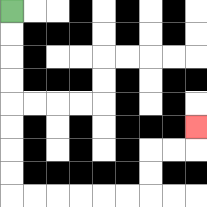{'start': '[0, 0]', 'end': '[8, 5]', 'path_directions': 'D,D,D,D,D,D,D,D,R,R,R,R,R,R,U,U,R,R,U', 'path_coordinates': '[[0, 0], [0, 1], [0, 2], [0, 3], [0, 4], [0, 5], [0, 6], [0, 7], [0, 8], [1, 8], [2, 8], [3, 8], [4, 8], [5, 8], [6, 8], [6, 7], [6, 6], [7, 6], [8, 6], [8, 5]]'}